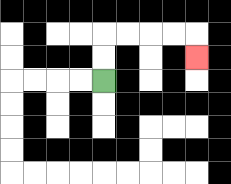{'start': '[4, 3]', 'end': '[8, 2]', 'path_directions': 'U,U,R,R,R,R,D', 'path_coordinates': '[[4, 3], [4, 2], [4, 1], [5, 1], [6, 1], [7, 1], [8, 1], [8, 2]]'}